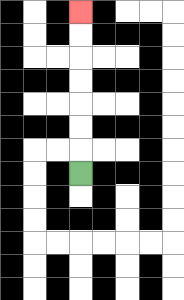{'start': '[3, 7]', 'end': '[3, 0]', 'path_directions': 'U,U,U,U,U,U,U', 'path_coordinates': '[[3, 7], [3, 6], [3, 5], [3, 4], [3, 3], [3, 2], [3, 1], [3, 0]]'}